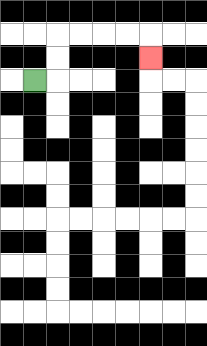{'start': '[1, 3]', 'end': '[6, 2]', 'path_directions': 'R,U,U,R,R,R,R,D', 'path_coordinates': '[[1, 3], [2, 3], [2, 2], [2, 1], [3, 1], [4, 1], [5, 1], [6, 1], [6, 2]]'}